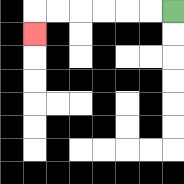{'start': '[7, 0]', 'end': '[1, 1]', 'path_directions': 'L,L,L,L,L,L,D', 'path_coordinates': '[[7, 0], [6, 0], [5, 0], [4, 0], [3, 0], [2, 0], [1, 0], [1, 1]]'}